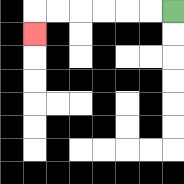{'start': '[7, 0]', 'end': '[1, 1]', 'path_directions': 'L,L,L,L,L,L,D', 'path_coordinates': '[[7, 0], [6, 0], [5, 0], [4, 0], [3, 0], [2, 0], [1, 0], [1, 1]]'}